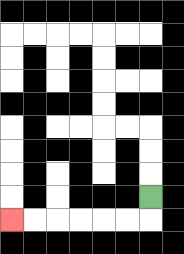{'start': '[6, 8]', 'end': '[0, 9]', 'path_directions': 'D,L,L,L,L,L,L', 'path_coordinates': '[[6, 8], [6, 9], [5, 9], [4, 9], [3, 9], [2, 9], [1, 9], [0, 9]]'}